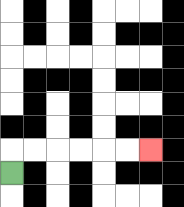{'start': '[0, 7]', 'end': '[6, 6]', 'path_directions': 'U,R,R,R,R,R,R', 'path_coordinates': '[[0, 7], [0, 6], [1, 6], [2, 6], [3, 6], [4, 6], [5, 6], [6, 6]]'}